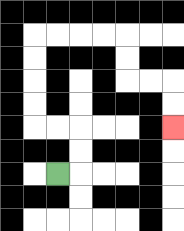{'start': '[2, 7]', 'end': '[7, 5]', 'path_directions': 'R,U,U,L,L,U,U,U,U,R,R,R,R,D,D,R,R,D,D', 'path_coordinates': '[[2, 7], [3, 7], [3, 6], [3, 5], [2, 5], [1, 5], [1, 4], [1, 3], [1, 2], [1, 1], [2, 1], [3, 1], [4, 1], [5, 1], [5, 2], [5, 3], [6, 3], [7, 3], [7, 4], [7, 5]]'}